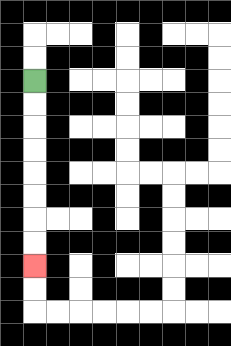{'start': '[1, 3]', 'end': '[1, 11]', 'path_directions': 'D,D,D,D,D,D,D,D', 'path_coordinates': '[[1, 3], [1, 4], [1, 5], [1, 6], [1, 7], [1, 8], [1, 9], [1, 10], [1, 11]]'}